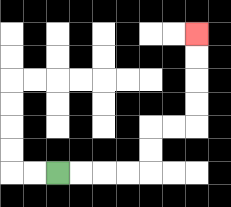{'start': '[2, 7]', 'end': '[8, 1]', 'path_directions': 'R,R,R,R,U,U,R,R,U,U,U,U', 'path_coordinates': '[[2, 7], [3, 7], [4, 7], [5, 7], [6, 7], [6, 6], [6, 5], [7, 5], [8, 5], [8, 4], [8, 3], [8, 2], [8, 1]]'}